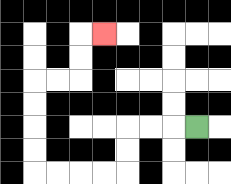{'start': '[8, 5]', 'end': '[4, 1]', 'path_directions': 'L,L,L,D,D,L,L,L,L,U,U,U,U,R,R,U,U,R', 'path_coordinates': '[[8, 5], [7, 5], [6, 5], [5, 5], [5, 6], [5, 7], [4, 7], [3, 7], [2, 7], [1, 7], [1, 6], [1, 5], [1, 4], [1, 3], [2, 3], [3, 3], [3, 2], [3, 1], [4, 1]]'}